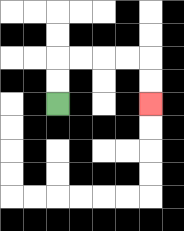{'start': '[2, 4]', 'end': '[6, 4]', 'path_directions': 'U,U,R,R,R,R,D,D', 'path_coordinates': '[[2, 4], [2, 3], [2, 2], [3, 2], [4, 2], [5, 2], [6, 2], [6, 3], [6, 4]]'}